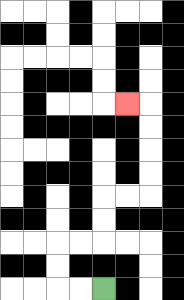{'start': '[4, 12]', 'end': '[5, 4]', 'path_directions': 'L,L,U,U,R,R,U,U,R,R,U,U,U,U,L', 'path_coordinates': '[[4, 12], [3, 12], [2, 12], [2, 11], [2, 10], [3, 10], [4, 10], [4, 9], [4, 8], [5, 8], [6, 8], [6, 7], [6, 6], [6, 5], [6, 4], [5, 4]]'}